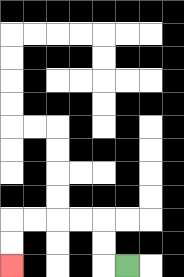{'start': '[5, 11]', 'end': '[0, 11]', 'path_directions': 'L,U,U,L,L,L,L,D,D', 'path_coordinates': '[[5, 11], [4, 11], [4, 10], [4, 9], [3, 9], [2, 9], [1, 9], [0, 9], [0, 10], [0, 11]]'}